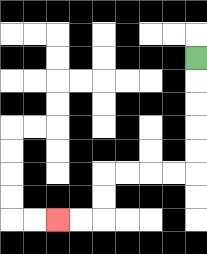{'start': '[8, 2]', 'end': '[2, 9]', 'path_directions': 'D,D,D,D,D,L,L,L,L,D,D,L,L', 'path_coordinates': '[[8, 2], [8, 3], [8, 4], [8, 5], [8, 6], [8, 7], [7, 7], [6, 7], [5, 7], [4, 7], [4, 8], [4, 9], [3, 9], [2, 9]]'}